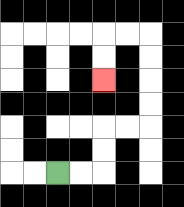{'start': '[2, 7]', 'end': '[4, 3]', 'path_directions': 'R,R,U,U,R,R,U,U,U,U,L,L,D,D', 'path_coordinates': '[[2, 7], [3, 7], [4, 7], [4, 6], [4, 5], [5, 5], [6, 5], [6, 4], [6, 3], [6, 2], [6, 1], [5, 1], [4, 1], [4, 2], [4, 3]]'}